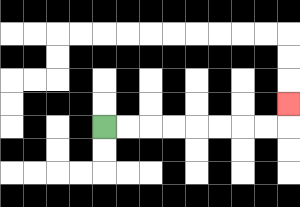{'start': '[4, 5]', 'end': '[12, 4]', 'path_directions': 'R,R,R,R,R,R,R,R,U', 'path_coordinates': '[[4, 5], [5, 5], [6, 5], [7, 5], [8, 5], [9, 5], [10, 5], [11, 5], [12, 5], [12, 4]]'}